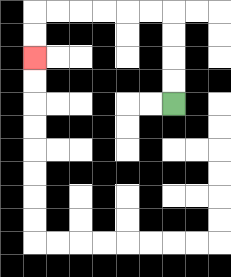{'start': '[7, 4]', 'end': '[1, 2]', 'path_directions': 'U,U,U,U,L,L,L,L,L,L,D,D', 'path_coordinates': '[[7, 4], [7, 3], [7, 2], [7, 1], [7, 0], [6, 0], [5, 0], [4, 0], [3, 0], [2, 0], [1, 0], [1, 1], [1, 2]]'}